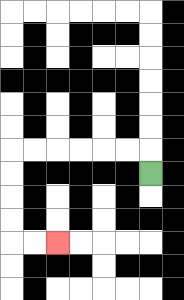{'start': '[6, 7]', 'end': '[2, 10]', 'path_directions': 'U,L,L,L,L,L,L,D,D,D,D,R,R', 'path_coordinates': '[[6, 7], [6, 6], [5, 6], [4, 6], [3, 6], [2, 6], [1, 6], [0, 6], [0, 7], [0, 8], [0, 9], [0, 10], [1, 10], [2, 10]]'}